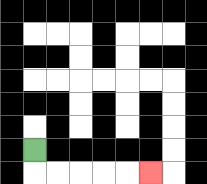{'start': '[1, 6]', 'end': '[6, 7]', 'path_directions': 'D,R,R,R,R,R', 'path_coordinates': '[[1, 6], [1, 7], [2, 7], [3, 7], [4, 7], [5, 7], [6, 7]]'}